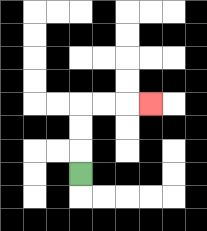{'start': '[3, 7]', 'end': '[6, 4]', 'path_directions': 'U,U,U,R,R,R', 'path_coordinates': '[[3, 7], [3, 6], [3, 5], [3, 4], [4, 4], [5, 4], [6, 4]]'}